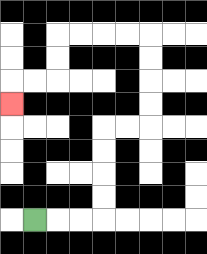{'start': '[1, 9]', 'end': '[0, 4]', 'path_directions': 'R,R,R,U,U,U,U,R,R,U,U,U,U,L,L,L,L,D,D,L,L,D', 'path_coordinates': '[[1, 9], [2, 9], [3, 9], [4, 9], [4, 8], [4, 7], [4, 6], [4, 5], [5, 5], [6, 5], [6, 4], [6, 3], [6, 2], [6, 1], [5, 1], [4, 1], [3, 1], [2, 1], [2, 2], [2, 3], [1, 3], [0, 3], [0, 4]]'}